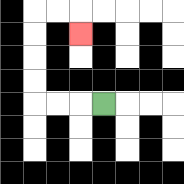{'start': '[4, 4]', 'end': '[3, 1]', 'path_directions': 'L,L,L,U,U,U,U,R,R,D', 'path_coordinates': '[[4, 4], [3, 4], [2, 4], [1, 4], [1, 3], [1, 2], [1, 1], [1, 0], [2, 0], [3, 0], [3, 1]]'}